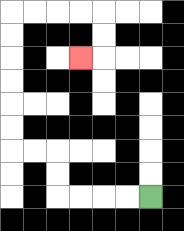{'start': '[6, 8]', 'end': '[3, 2]', 'path_directions': 'L,L,L,L,U,U,L,L,U,U,U,U,U,U,R,R,R,R,D,D,L', 'path_coordinates': '[[6, 8], [5, 8], [4, 8], [3, 8], [2, 8], [2, 7], [2, 6], [1, 6], [0, 6], [0, 5], [0, 4], [0, 3], [0, 2], [0, 1], [0, 0], [1, 0], [2, 0], [3, 0], [4, 0], [4, 1], [4, 2], [3, 2]]'}